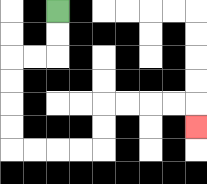{'start': '[2, 0]', 'end': '[8, 5]', 'path_directions': 'D,D,L,L,D,D,D,D,R,R,R,R,U,U,R,R,R,R,D', 'path_coordinates': '[[2, 0], [2, 1], [2, 2], [1, 2], [0, 2], [0, 3], [0, 4], [0, 5], [0, 6], [1, 6], [2, 6], [3, 6], [4, 6], [4, 5], [4, 4], [5, 4], [6, 4], [7, 4], [8, 4], [8, 5]]'}